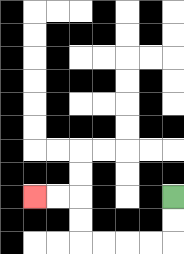{'start': '[7, 8]', 'end': '[1, 8]', 'path_directions': 'D,D,L,L,L,L,U,U,L,L', 'path_coordinates': '[[7, 8], [7, 9], [7, 10], [6, 10], [5, 10], [4, 10], [3, 10], [3, 9], [3, 8], [2, 8], [1, 8]]'}